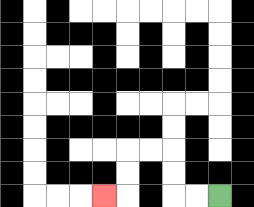{'start': '[9, 8]', 'end': '[4, 8]', 'path_directions': 'L,L,U,U,L,L,D,D,L', 'path_coordinates': '[[9, 8], [8, 8], [7, 8], [7, 7], [7, 6], [6, 6], [5, 6], [5, 7], [5, 8], [4, 8]]'}